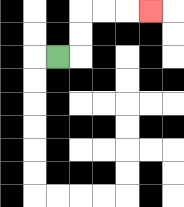{'start': '[2, 2]', 'end': '[6, 0]', 'path_directions': 'R,U,U,R,R,R', 'path_coordinates': '[[2, 2], [3, 2], [3, 1], [3, 0], [4, 0], [5, 0], [6, 0]]'}